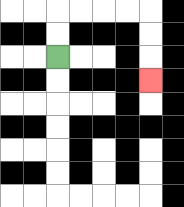{'start': '[2, 2]', 'end': '[6, 3]', 'path_directions': 'U,U,R,R,R,R,D,D,D', 'path_coordinates': '[[2, 2], [2, 1], [2, 0], [3, 0], [4, 0], [5, 0], [6, 0], [6, 1], [6, 2], [6, 3]]'}